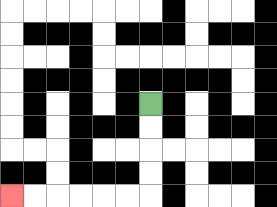{'start': '[6, 4]', 'end': '[0, 8]', 'path_directions': 'D,D,D,D,L,L,L,L,L,L', 'path_coordinates': '[[6, 4], [6, 5], [6, 6], [6, 7], [6, 8], [5, 8], [4, 8], [3, 8], [2, 8], [1, 8], [0, 8]]'}